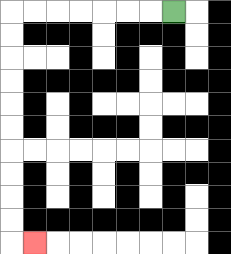{'start': '[7, 0]', 'end': '[1, 10]', 'path_directions': 'L,L,L,L,L,L,L,D,D,D,D,D,D,D,D,D,D,R', 'path_coordinates': '[[7, 0], [6, 0], [5, 0], [4, 0], [3, 0], [2, 0], [1, 0], [0, 0], [0, 1], [0, 2], [0, 3], [0, 4], [0, 5], [0, 6], [0, 7], [0, 8], [0, 9], [0, 10], [1, 10]]'}